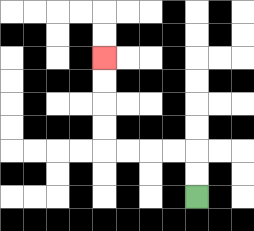{'start': '[8, 8]', 'end': '[4, 2]', 'path_directions': 'U,U,L,L,L,L,U,U,U,U', 'path_coordinates': '[[8, 8], [8, 7], [8, 6], [7, 6], [6, 6], [5, 6], [4, 6], [4, 5], [4, 4], [4, 3], [4, 2]]'}